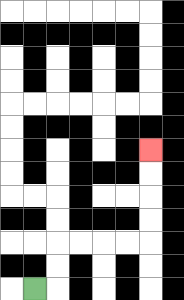{'start': '[1, 12]', 'end': '[6, 6]', 'path_directions': 'R,U,U,R,R,R,R,U,U,U,U', 'path_coordinates': '[[1, 12], [2, 12], [2, 11], [2, 10], [3, 10], [4, 10], [5, 10], [6, 10], [6, 9], [6, 8], [6, 7], [6, 6]]'}